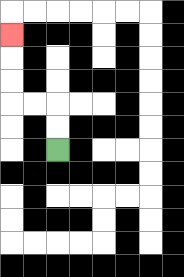{'start': '[2, 6]', 'end': '[0, 1]', 'path_directions': 'U,U,L,L,U,U,U', 'path_coordinates': '[[2, 6], [2, 5], [2, 4], [1, 4], [0, 4], [0, 3], [0, 2], [0, 1]]'}